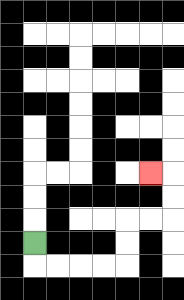{'start': '[1, 10]', 'end': '[6, 7]', 'path_directions': 'D,R,R,R,R,U,U,R,R,U,U,L', 'path_coordinates': '[[1, 10], [1, 11], [2, 11], [3, 11], [4, 11], [5, 11], [5, 10], [5, 9], [6, 9], [7, 9], [7, 8], [7, 7], [6, 7]]'}